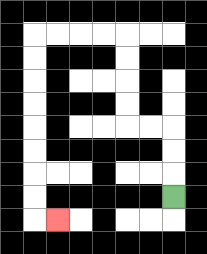{'start': '[7, 8]', 'end': '[2, 9]', 'path_directions': 'U,U,U,L,L,U,U,U,U,L,L,L,L,D,D,D,D,D,D,D,D,R', 'path_coordinates': '[[7, 8], [7, 7], [7, 6], [7, 5], [6, 5], [5, 5], [5, 4], [5, 3], [5, 2], [5, 1], [4, 1], [3, 1], [2, 1], [1, 1], [1, 2], [1, 3], [1, 4], [1, 5], [1, 6], [1, 7], [1, 8], [1, 9], [2, 9]]'}